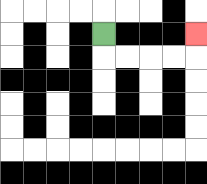{'start': '[4, 1]', 'end': '[8, 1]', 'path_directions': 'D,R,R,R,R,U', 'path_coordinates': '[[4, 1], [4, 2], [5, 2], [6, 2], [7, 2], [8, 2], [8, 1]]'}